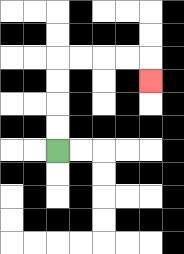{'start': '[2, 6]', 'end': '[6, 3]', 'path_directions': 'U,U,U,U,R,R,R,R,D', 'path_coordinates': '[[2, 6], [2, 5], [2, 4], [2, 3], [2, 2], [3, 2], [4, 2], [5, 2], [6, 2], [6, 3]]'}